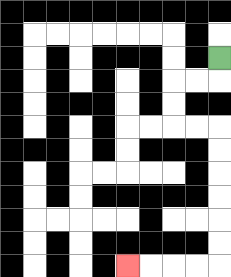{'start': '[9, 2]', 'end': '[5, 11]', 'path_directions': 'D,L,L,D,D,R,R,D,D,D,D,D,D,L,L,L,L', 'path_coordinates': '[[9, 2], [9, 3], [8, 3], [7, 3], [7, 4], [7, 5], [8, 5], [9, 5], [9, 6], [9, 7], [9, 8], [9, 9], [9, 10], [9, 11], [8, 11], [7, 11], [6, 11], [5, 11]]'}